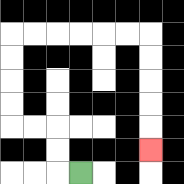{'start': '[3, 7]', 'end': '[6, 6]', 'path_directions': 'L,U,U,L,L,U,U,U,U,R,R,R,R,R,R,D,D,D,D,D', 'path_coordinates': '[[3, 7], [2, 7], [2, 6], [2, 5], [1, 5], [0, 5], [0, 4], [0, 3], [0, 2], [0, 1], [1, 1], [2, 1], [3, 1], [4, 1], [5, 1], [6, 1], [6, 2], [6, 3], [6, 4], [6, 5], [6, 6]]'}